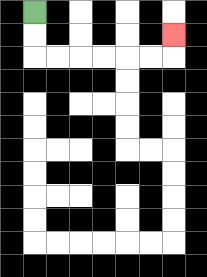{'start': '[1, 0]', 'end': '[7, 1]', 'path_directions': 'D,D,R,R,R,R,R,R,U', 'path_coordinates': '[[1, 0], [1, 1], [1, 2], [2, 2], [3, 2], [4, 2], [5, 2], [6, 2], [7, 2], [7, 1]]'}